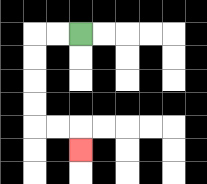{'start': '[3, 1]', 'end': '[3, 6]', 'path_directions': 'L,L,D,D,D,D,R,R,D', 'path_coordinates': '[[3, 1], [2, 1], [1, 1], [1, 2], [1, 3], [1, 4], [1, 5], [2, 5], [3, 5], [3, 6]]'}